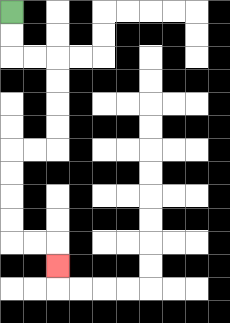{'start': '[0, 0]', 'end': '[2, 11]', 'path_directions': 'D,D,R,R,D,D,D,D,L,L,D,D,D,D,R,R,D', 'path_coordinates': '[[0, 0], [0, 1], [0, 2], [1, 2], [2, 2], [2, 3], [2, 4], [2, 5], [2, 6], [1, 6], [0, 6], [0, 7], [0, 8], [0, 9], [0, 10], [1, 10], [2, 10], [2, 11]]'}